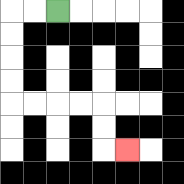{'start': '[2, 0]', 'end': '[5, 6]', 'path_directions': 'L,L,D,D,D,D,R,R,R,R,D,D,R', 'path_coordinates': '[[2, 0], [1, 0], [0, 0], [0, 1], [0, 2], [0, 3], [0, 4], [1, 4], [2, 4], [3, 4], [4, 4], [4, 5], [4, 6], [5, 6]]'}